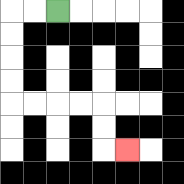{'start': '[2, 0]', 'end': '[5, 6]', 'path_directions': 'L,L,D,D,D,D,R,R,R,R,D,D,R', 'path_coordinates': '[[2, 0], [1, 0], [0, 0], [0, 1], [0, 2], [0, 3], [0, 4], [1, 4], [2, 4], [3, 4], [4, 4], [4, 5], [4, 6], [5, 6]]'}